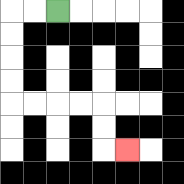{'start': '[2, 0]', 'end': '[5, 6]', 'path_directions': 'L,L,D,D,D,D,R,R,R,R,D,D,R', 'path_coordinates': '[[2, 0], [1, 0], [0, 0], [0, 1], [0, 2], [0, 3], [0, 4], [1, 4], [2, 4], [3, 4], [4, 4], [4, 5], [4, 6], [5, 6]]'}